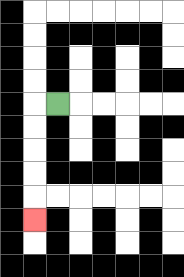{'start': '[2, 4]', 'end': '[1, 9]', 'path_directions': 'L,D,D,D,D,D', 'path_coordinates': '[[2, 4], [1, 4], [1, 5], [1, 6], [1, 7], [1, 8], [1, 9]]'}